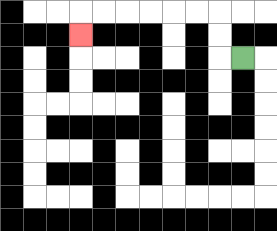{'start': '[10, 2]', 'end': '[3, 1]', 'path_directions': 'L,U,U,L,L,L,L,L,L,D', 'path_coordinates': '[[10, 2], [9, 2], [9, 1], [9, 0], [8, 0], [7, 0], [6, 0], [5, 0], [4, 0], [3, 0], [3, 1]]'}